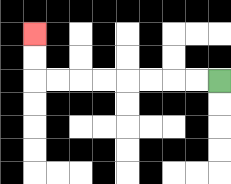{'start': '[9, 3]', 'end': '[1, 1]', 'path_directions': 'L,L,L,L,L,L,L,L,U,U', 'path_coordinates': '[[9, 3], [8, 3], [7, 3], [6, 3], [5, 3], [4, 3], [3, 3], [2, 3], [1, 3], [1, 2], [1, 1]]'}